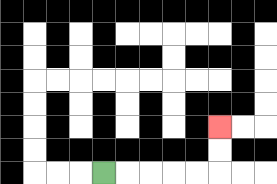{'start': '[4, 7]', 'end': '[9, 5]', 'path_directions': 'R,R,R,R,R,U,U', 'path_coordinates': '[[4, 7], [5, 7], [6, 7], [7, 7], [8, 7], [9, 7], [9, 6], [9, 5]]'}